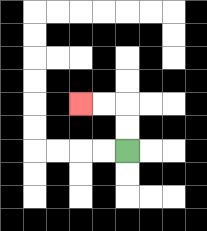{'start': '[5, 6]', 'end': '[3, 4]', 'path_directions': 'U,U,L,L', 'path_coordinates': '[[5, 6], [5, 5], [5, 4], [4, 4], [3, 4]]'}